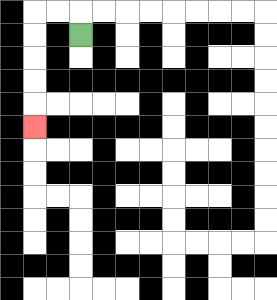{'start': '[3, 1]', 'end': '[1, 5]', 'path_directions': 'U,L,L,D,D,D,D,D', 'path_coordinates': '[[3, 1], [3, 0], [2, 0], [1, 0], [1, 1], [1, 2], [1, 3], [1, 4], [1, 5]]'}